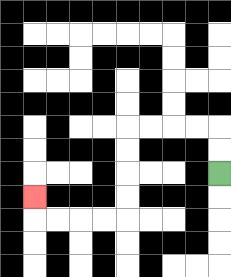{'start': '[9, 7]', 'end': '[1, 8]', 'path_directions': 'U,U,L,L,L,L,D,D,D,D,L,L,L,L,U', 'path_coordinates': '[[9, 7], [9, 6], [9, 5], [8, 5], [7, 5], [6, 5], [5, 5], [5, 6], [5, 7], [5, 8], [5, 9], [4, 9], [3, 9], [2, 9], [1, 9], [1, 8]]'}